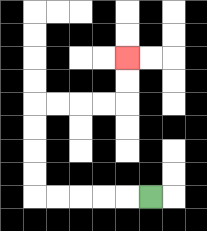{'start': '[6, 8]', 'end': '[5, 2]', 'path_directions': 'L,L,L,L,L,U,U,U,U,R,R,R,R,U,U', 'path_coordinates': '[[6, 8], [5, 8], [4, 8], [3, 8], [2, 8], [1, 8], [1, 7], [1, 6], [1, 5], [1, 4], [2, 4], [3, 4], [4, 4], [5, 4], [5, 3], [5, 2]]'}